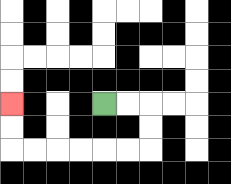{'start': '[4, 4]', 'end': '[0, 4]', 'path_directions': 'R,R,D,D,L,L,L,L,L,L,U,U', 'path_coordinates': '[[4, 4], [5, 4], [6, 4], [6, 5], [6, 6], [5, 6], [4, 6], [3, 6], [2, 6], [1, 6], [0, 6], [0, 5], [0, 4]]'}